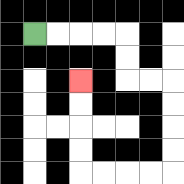{'start': '[1, 1]', 'end': '[3, 3]', 'path_directions': 'R,R,R,R,D,D,R,R,D,D,D,D,L,L,L,L,U,U,U,U', 'path_coordinates': '[[1, 1], [2, 1], [3, 1], [4, 1], [5, 1], [5, 2], [5, 3], [6, 3], [7, 3], [7, 4], [7, 5], [7, 6], [7, 7], [6, 7], [5, 7], [4, 7], [3, 7], [3, 6], [3, 5], [3, 4], [3, 3]]'}